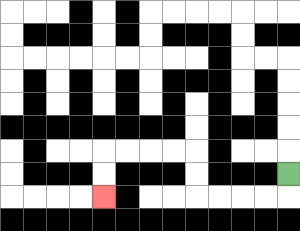{'start': '[12, 7]', 'end': '[4, 8]', 'path_directions': 'D,L,L,L,L,U,U,L,L,L,L,D,D', 'path_coordinates': '[[12, 7], [12, 8], [11, 8], [10, 8], [9, 8], [8, 8], [8, 7], [8, 6], [7, 6], [6, 6], [5, 6], [4, 6], [4, 7], [4, 8]]'}